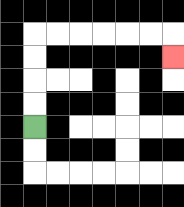{'start': '[1, 5]', 'end': '[7, 2]', 'path_directions': 'U,U,U,U,R,R,R,R,R,R,D', 'path_coordinates': '[[1, 5], [1, 4], [1, 3], [1, 2], [1, 1], [2, 1], [3, 1], [4, 1], [5, 1], [6, 1], [7, 1], [7, 2]]'}